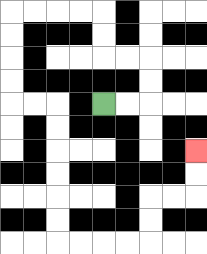{'start': '[4, 4]', 'end': '[8, 6]', 'path_directions': 'R,R,U,U,L,L,U,U,L,L,L,L,D,D,D,D,R,R,D,D,D,D,D,D,R,R,R,R,U,U,R,R,U,U', 'path_coordinates': '[[4, 4], [5, 4], [6, 4], [6, 3], [6, 2], [5, 2], [4, 2], [4, 1], [4, 0], [3, 0], [2, 0], [1, 0], [0, 0], [0, 1], [0, 2], [0, 3], [0, 4], [1, 4], [2, 4], [2, 5], [2, 6], [2, 7], [2, 8], [2, 9], [2, 10], [3, 10], [4, 10], [5, 10], [6, 10], [6, 9], [6, 8], [7, 8], [8, 8], [8, 7], [8, 6]]'}